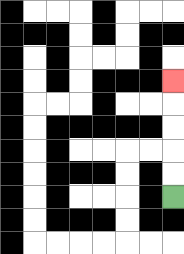{'start': '[7, 8]', 'end': '[7, 3]', 'path_directions': 'U,U,U,U,U', 'path_coordinates': '[[7, 8], [7, 7], [7, 6], [7, 5], [7, 4], [7, 3]]'}